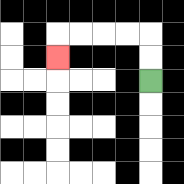{'start': '[6, 3]', 'end': '[2, 2]', 'path_directions': 'U,U,L,L,L,L,D', 'path_coordinates': '[[6, 3], [6, 2], [6, 1], [5, 1], [4, 1], [3, 1], [2, 1], [2, 2]]'}